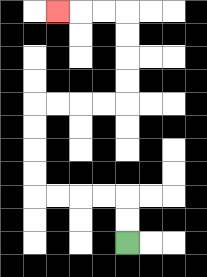{'start': '[5, 10]', 'end': '[2, 0]', 'path_directions': 'U,U,L,L,L,L,U,U,U,U,R,R,R,R,U,U,U,U,L,L,L', 'path_coordinates': '[[5, 10], [5, 9], [5, 8], [4, 8], [3, 8], [2, 8], [1, 8], [1, 7], [1, 6], [1, 5], [1, 4], [2, 4], [3, 4], [4, 4], [5, 4], [5, 3], [5, 2], [5, 1], [5, 0], [4, 0], [3, 0], [2, 0]]'}